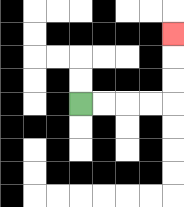{'start': '[3, 4]', 'end': '[7, 1]', 'path_directions': 'R,R,R,R,U,U,U', 'path_coordinates': '[[3, 4], [4, 4], [5, 4], [6, 4], [7, 4], [7, 3], [7, 2], [7, 1]]'}